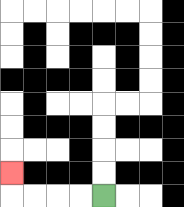{'start': '[4, 8]', 'end': '[0, 7]', 'path_directions': 'L,L,L,L,U', 'path_coordinates': '[[4, 8], [3, 8], [2, 8], [1, 8], [0, 8], [0, 7]]'}